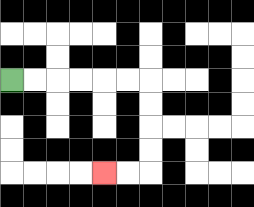{'start': '[0, 3]', 'end': '[4, 7]', 'path_directions': 'R,R,R,R,R,R,D,D,D,D,L,L', 'path_coordinates': '[[0, 3], [1, 3], [2, 3], [3, 3], [4, 3], [5, 3], [6, 3], [6, 4], [6, 5], [6, 6], [6, 7], [5, 7], [4, 7]]'}